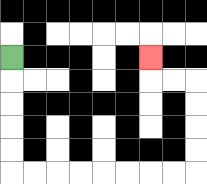{'start': '[0, 2]', 'end': '[6, 2]', 'path_directions': 'D,D,D,D,D,R,R,R,R,R,R,R,R,U,U,U,U,L,L,U', 'path_coordinates': '[[0, 2], [0, 3], [0, 4], [0, 5], [0, 6], [0, 7], [1, 7], [2, 7], [3, 7], [4, 7], [5, 7], [6, 7], [7, 7], [8, 7], [8, 6], [8, 5], [8, 4], [8, 3], [7, 3], [6, 3], [6, 2]]'}